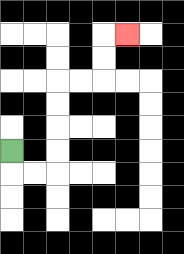{'start': '[0, 6]', 'end': '[5, 1]', 'path_directions': 'D,R,R,U,U,U,U,R,R,U,U,R', 'path_coordinates': '[[0, 6], [0, 7], [1, 7], [2, 7], [2, 6], [2, 5], [2, 4], [2, 3], [3, 3], [4, 3], [4, 2], [4, 1], [5, 1]]'}